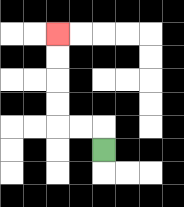{'start': '[4, 6]', 'end': '[2, 1]', 'path_directions': 'U,L,L,U,U,U,U', 'path_coordinates': '[[4, 6], [4, 5], [3, 5], [2, 5], [2, 4], [2, 3], [2, 2], [2, 1]]'}